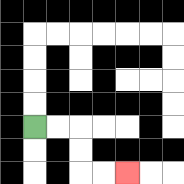{'start': '[1, 5]', 'end': '[5, 7]', 'path_directions': 'R,R,D,D,R,R', 'path_coordinates': '[[1, 5], [2, 5], [3, 5], [3, 6], [3, 7], [4, 7], [5, 7]]'}